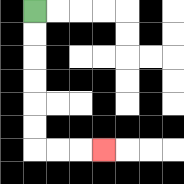{'start': '[1, 0]', 'end': '[4, 6]', 'path_directions': 'D,D,D,D,D,D,R,R,R', 'path_coordinates': '[[1, 0], [1, 1], [1, 2], [1, 3], [1, 4], [1, 5], [1, 6], [2, 6], [3, 6], [4, 6]]'}